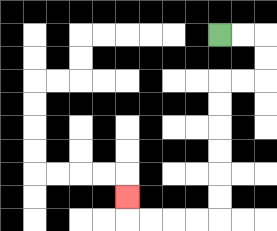{'start': '[9, 1]', 'end': '[5, 8]', 'path_directions': 'R,R,D,D,L,L,D,D,D,D,D,D,L,L,L,L,U', 'path_coordinates': '[[9, 1], [10, 1], [11, 1], [11, 2], [11, 3], [10, 3], [9, 3], [9, 4], [9, 5], [9, 6], [9, 7], [9, 8], [9, 9], [8, 9], [7, 9], [6, 9], [5, 9], [5, 8]]'}